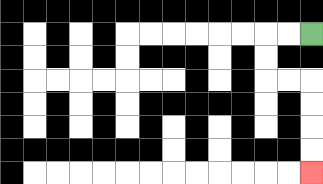{'start': '[13, 1]', 'end': '[13, 7]', 'path_directions': 'L,L,D,D,R,R,D,D,D,D', 'path_coordinates': '[[13, 1], [12, 1], [11, 1], [11, 2], [11, 3], [12, 3], [13, 3], [13, 4], [13, 5], [13, 6], [13, 7]]'}